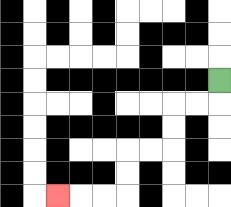{'start': '[9, 3]', 'end': '[2, 8]', 'path_directions': 'D,L,L,D,D,L,L,D,D,L,L,L', 'path_coordinates': '[[9, 3], [9, 4], [8, 4], [7, 4], [7, 5], [7, 6], [6, 6], [5, 6], [5, 7], [5, 8], [4, 8], [3, 8], [2, 8]]'}